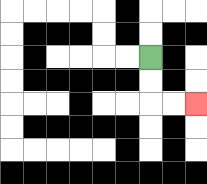{'start': '[6, 2]', 'end': '[8, 4]', 'path_directions': 'D,D,R,R', 'path_coordinates': '[[6, 2], [6, 3], [6, 4], [7, 4], [8, 4]]'}